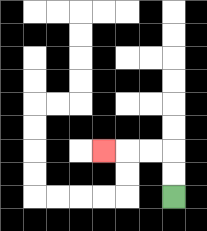{'start': '[7, 8]', 'end': '[4, 6]', 'path_directions': 'U,U,L,L,L', 'path_coordinates': '[[7, 8], [7, 7], [7, 6], [6, 6], [5, 6], [4, 6]]'}